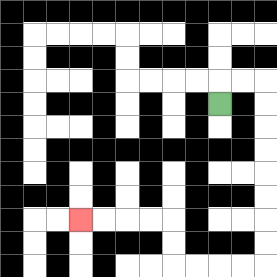{'start': '[9, 4]', 'end': '[3, 9]', 'path_directions': 'U,R,R,D,D,D,D,D,D,D,D,L,L,L,L,U,U,L,L,L,L', 'path_coordinates': '[[9, 4], [9, 3], [10, 3], [11, 3], [11, 4], [11, 5], [11, 6], [11, 7], [11, 8], [11, 9], [11, 10], [11, 11], [10, 11], [9, 11], [8, 11], [7, 11], [7, 10], [7, 9], [6, 9], [5, 9], [4, 9], [3, 9]]'}